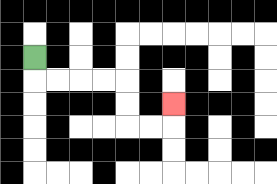{'start': '[1, 2]', 'end': '[7, 4]', 'path_directions': 'D,R,R,R,R,D,D,R,R,U', 'path_coordinates': '[[1, 2], [1, 3], [2, 3], [3, 3], [4, 3], [5, 3], [5, 4], [5, 5], [6, 5], [7, 5], [7, 4]]'}